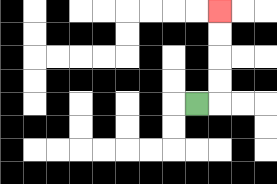{'start': '[8, 4]', 'end': '[9, 0]', 'path_directions': 'R,U,U,U,U', 'path_coordinates': '[[8, 4], [9, 4], [9, 3], [9, 2], [9, 1], [9, 0]]'}